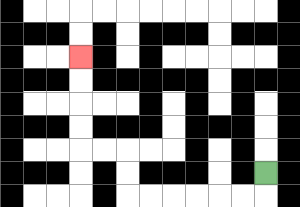{'start': '[11, 7]', 'end': '[3, 2]', 'path_directions': 'D,L,L,L,L,L,L,U,U,L,L,U,U,U,U', 'path_coordinates': '[[11, 7], [11, 8], [10, 8], [9, 8], [8, 8], [7, 8], [6, 8], [5, 8], [5, 7], [5, 6], [4, 6], [3, 6], [3, 5], [3, 4], [3, 3], [3, 2]]'}